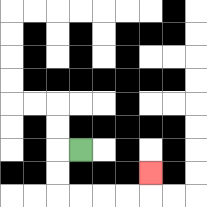{'start': '[3, 6]', 'end': '[6, 7]', 'path_directions': 'L,D,D,R,R,R,R,U', 'path_coordinates': '[[3, 6], [2, 6], [2, 7], [2, 8], [3, 8], [4, 8], [5, 8], [6, 8], [6, 7]]'}